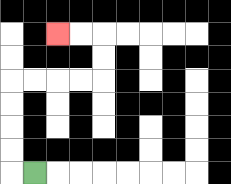{'start': '[1, 7]', 'end': '[2, 1]', 'path_directions': 'L,U,U,U,U,R,R,R,R,U,U,L,L', 'path_coordinates': '[[1, 7], [0, 7], [0, 6], [0, 5], [0, 4], [0, 3], [1, 3], [2, 3], [3, 3], [4, 3], [4, 2], [4, 1], [3, 1], [2, 1]]'}